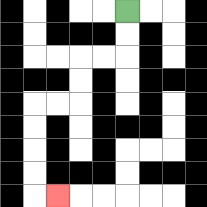{'start': '[5, 0]', 'end': '[2, 8]', 'path_directions': 'D,D,L,L,D,D,L,L,D,D,D,D,R', 'path_coordinates': '[[5, 0], [5, 1], [5, 2], [4, 2], [3, 2], [3, 3], [3, 4], [2, 4], [1, 4], [1, 5], [1, 6], [1, 7], [1, 8], [2, 8]]'}